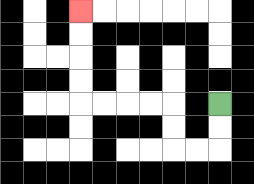{'start': '[9, 4]', 'end': '[3, 0]', 'path_directions': 'D,D,L,L,U,U,L,L,L,L,U,U,U,U', 'path_coordinates': '[[9, 4], [9, 5], [9, 6], [8, 6], [7, 6], [7, 5], [7, 4], [6, 4], [5, 4], [4, 4], [3, 4], [3, 3], [3, 2], [3, 1], [3, 0]]'}